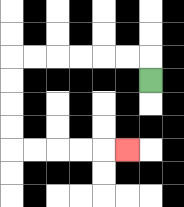{'start': '[6, 3]', 'end': '[5, 6]', 'path_directions': 'U,L,L,L,L,L,L,D,D,D,D,R,R,R,R,R', 'path_coordinates': '[[6, 3], [6, 2], [5, 2], [4, 2], [3, 2], [2, 2], [1, 2], [0, 2], [0, 3], [0, 4], [0, 5], [0, 6], [1, 6], [2, 6], [3, 6], [4, 6], [5, 6]]'}